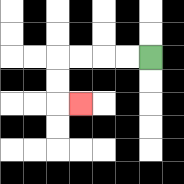{'start': '[6, 2]', 'end': '[3, 4]', 'path_directions': 'L,L,L,L,D,D,R', 'path_coordinates': '[[6, 2], [5, 2], [4, 2], [3, 2], [2, 2], [2, 3], [2, 4], [3, 4]]'}